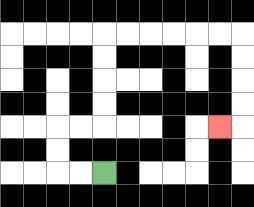{'start': '[4, 7]', 'end': '[9, 5]', 'path_directions': 'L,L,U,U,R,R,U,U,U,U,R,R,R,R,R,R,D,D,D,D,L', 'path_coordinates': '[[4, 7], [3, 7], [2, 7], [2, 6], [2, 5], [3, 5], [4, 5], [4, 4], [4, 3], [4, 2], [4, 1], [5, 1], [6, 1], [7, 1], [8, 1], [9, 1], [10, 1], [10, 2], [10, 3], [10, 4], [10, 5], [9, 5]]'}